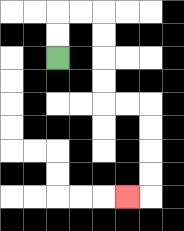{'start': '[2, 2]', 'end': '[5, 8]', 'path_directions': 'U,U,R,R,D,D,D,D,R,R,D,D,D,D,L', 'path_coordinates': '[[2, 2], [2, 1], [2, 0], [3, 0], [4, 0], [4, 1], [4, 2], [4, 3], [4, 4], [5, 4], [6, 4], [6, 5], [6, 6], [6, 7], [6, 8], [5, 8]]'}